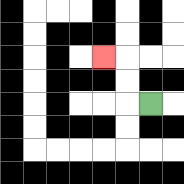{'start': '[6, 4]', 'end': '[4, 2]', 'path_directions': 'L,U,U,L', 'path_coordinates': '[[6, 4], [5, 4], [5, 3], [5, 2], [4, 2]]'}